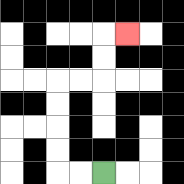{'start': '[4, 7]', 'end': '[5, 1]', 'path_directions': 'L,L,U,U,U,U,R,R,U,U,R', 'path_coordinates': '[[4, 7], [3, 7], [2, 7], [2, 6], [2, 5], [2, 4], [2, 3], [3, 3], [4, 3], [4, 2], [4, 1], [5, 1]]'}